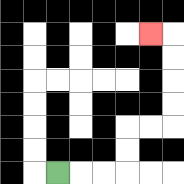{'start': '[2, 7]', 'end': '[6, 1]', 'path_directions': 'R,R,R,U,U,R,R,U,U,U,U,L', 'path_coordinates': '[[2, 7], [3, 7], [4, 7], [5, 7], [5, 6], [5, 5], [6, 5], [7, 5], [7, 4], [7, 3], [7, 2], [7, 1], [6, 1]]'}